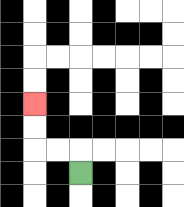{'start': '[3, 7]', 'end': '[1, 4]', 'path_directions': 'U,L,L,U,U', 'path_coordinates': '[[3, 7], [3, 6], [2, 6], [1, 6], [1, 5], [1, 4]]'}